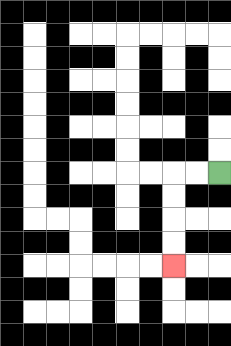{'start': '[9, 7]', 'end': '[7, 11]', 'path_directions': 'L,L,D,D,D,D', 'path_coordinates': '[[9, 7], [8, 7], [7, 7], [7, 8], [7, 9], [7, 10], [7, 11]]'}